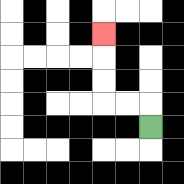{'start': '[6, 5]', 'end': '[4, 1]', 'path_directions': 'U,L,L,U,U,U', 'path_coordinates': '[[6, 5], [6, 4], [5, 4], [4, 4], [4, 3], [4, 2], [4, 1]]'}